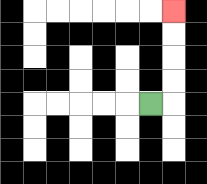{'start': '[6, 4]', 'end': '[7, 0]', 'path_directions': 'R,U,U,U,U', 'path_coordinates': '[[6, 4], [7, 4], [7, 3], [7, 2], [7, 1], [7, 0]]'}